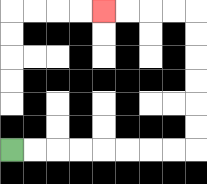{'start': '[0, 6]', 'end': '[4, 0]', 'path_directions': 'R,R,R,R,R,R,R,R,U,U,U,U,U,U,L,L,L,L', 'path_coordinates': '[[0, 6], [1, 6], [2, 6], [3, 6], [4, 6], [5, 6], [6, 6], [7, 6], [8, 6], [8, 5], [8, 4], [8, 3], [8, 2], [8, 1], [8, 0], [7, 0], [6, 0], [5, 0], [4, 0]]'}